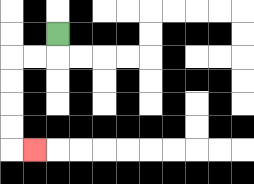{'start': '[2, 1]', 'end': '[1, 6]', 'path_directions': 'D,L,L,D,D,D,D,R', 'path_coordinates': '[[2, 1], [2, 2], [1, 2], [0, 2], [0, 3], [0, 4], [0, 5], [0, 6], [1, 6]]'}